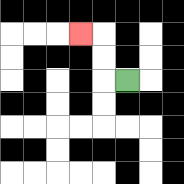{'start': '[5, 3]', 'end': '[3, 1]', 'path_directions': 'L,U,U,L', 'path_coordinates': '[[5, 3], [4, 3], [4, 2], [4, 1], [3, 1]]'}